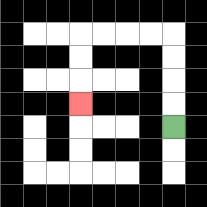{'start': '[7, 5]', 'end': '[3, 4]', 'path_directions': 'U,U,U,U,L,L,L,L,D,D,D', 'path_coordinates': '[[7, 5], [7, 4], [7, 3], [7, 2], [7, 1], [6, 1], [5, 1], [4, 1], [3, 1], [3, 2], [3, 3], [3, 4]]'}